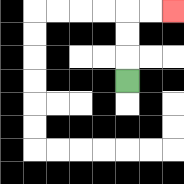{'start': '[5, 3]', 'end': '[7, 0]', 'path_directions': 'U,U,U,R,R', 'path_coordinates': '[[5, 3], [5, 2], [5, 1], [5, 0], [6, 0], [7, 0]]'}